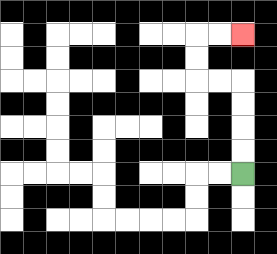{'start': '[10, 7]', 'end': '[10, 1]', 'path_directions': 'U,U,U,U,L,L,U,U,R,R', 'path_coordinates': '[[10, 7], [10, 6], [10, 5], [10, 4], [10, 3], [9, 3], [8, 3], [8, 2], [8, 1], [9, 1], [10, 1]]'}